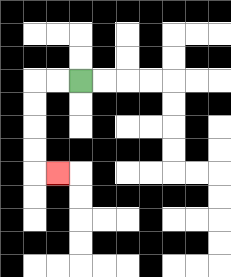{'start': '[3, 3]', 'end': '[2, 7]', 'path_directions': 'L,L,D,D,D,D,R', 'path_coordinates': '[[3, 3], [2, 3], [1, 3], [1, 4], [1, 5], [1, 6], [1, 7], [2, 7]]'}